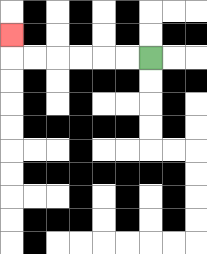{'start': '[6, 2]', 'end': '[0, 1]', 'path_directions': 'L,L,L,L,L,L,U', 'path_coordinates': '[[6, 2], [5, 2], [4, 2], [3, 2], [2, 2], [1, 2], [0, 2], [0, 1]]'}